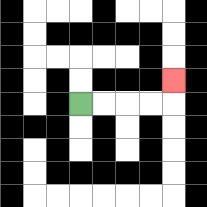{'start': '[3, 4]', 'end': '[7, 3]', 'path_directions': 'R,R,R,R,U', 'path_coordinates': '[[3, 4], [4, 4], [5, 4], [6, 4], [7, 4], [7, 3]]'}